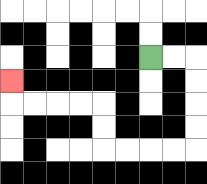{'start': '[6, 2]', 'end': '[0, 3]', 'path_directions': 'R,R,D,D,D,D,L,L,L,L,U,U,L,L,L,L,U', 'path_coordinates': '[[6, 2], [7, 2], [8, 2], [8, 3], [8, 4], [8, 5], [8, 6], [7, 6], [6, 6], [5, 6], [4, 6], [4, 5], [4, 4], [3, 4], [2, 4], [1, 4], [0, 4], [0, 3]]'}